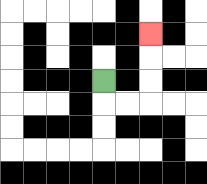{'start': '[4, 3]', 'end': '[6, 1]', 'path_directions': 'D,R,R,U,U,U', 'path_coordinates': '[[4, 3], [4, 4], [5, 4], [6, 4], [6, 3], [6, 2], [6, 1]]'}